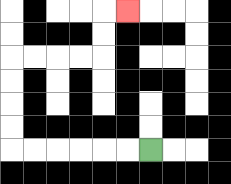{'start': '[6, 6]', 'end': '[5, 0]', 'path_directions': 'L,L,L,L,L,L,U,U,U,U,R,R,R,R,U,U,R', 'path_coordinates': '[[6, 6], [5, 6], [4, 6], [3, 6], [2, 6], [1, 6], [0, 6], [0, 5], [0, 4], [0, 3], [0, 2], [1, 2], [2, 2], [3, 2], [4, 2], [4, 1], [4, 0], [5, 0]]'}